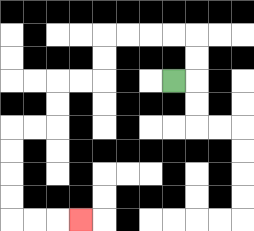{'start': '[7, 3]', 'end': '[3, 9]', 'path_directions': 'R,U,U,L,L,L,L,D,D,L,L,D,D,L,L,D,D,D,D,R,R,R', 'path_coordinates': '[[7, 3], [8, 3], [8, 2], [8, 1], [7, 1], [6, 1], [5, 1], [4, 1], [4, 2], [4, 3], [3, 3], [2, 3], [2, 4], [2, 5], [1, 5], [0, 5], [0, 6], [0, 7], [0, 8], [0, 9], [1, 9], [2, 9], [3, 9]]'}